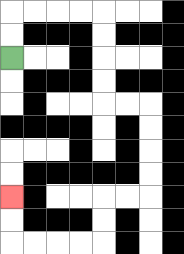{'start': '[0, 2]', 'end': '[0, 8]', 'path_directions': 'U,U,R,R,R,R,D,D,D,D,R,R,D,D,D,D,L,L,D,D,L,L,L,L,U,U', 'path_coordinates': '[[0, 2], [0, 1], [0, 0], [1, 0], [2, 0], [3, 0], [4, 0], [4, 1], [4, 2], [4, 3], [4, 4], [5, 4], [6, 4], [6, 5], [6, 6], [6, 7], [6, 8], [5, 8], [4, 8], [4, 9], [4, 10], [3, 10], [2, 10], [1, 10], [0, 10], [0, 9], [0, 8]]'}